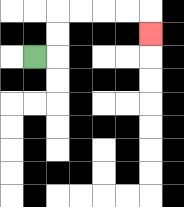{'start': '[1, 2]', 'end': '[6, 1]', 'path_directions': 'R,U,U,R,R,R,R,D', 'path_coordinates': '[[1, 2], [2, 2], [2, 1], [2, 0], [3, 0], [4, 0], [5, 0], [6, 0], [6, 1]]'}